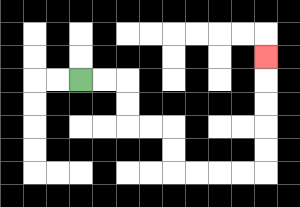{'start': '[3, 3]', 'end': '[11, 2]', 'path_directions': 'R,R,D,D,R,R,D,D,R,R,R,R,U,U,U,U,U', 'path_coordinates': '[[3, 3], [4, 3], [5, 3], [5, 4], [5, 5], [6, 5], [7, 5], [7, 6], [7, 7], [8, 7], [9, 7], [10, 7], [11, 7], [11, 6], [11, 5], [11, 4], [11, 3], [11, 2]]'}